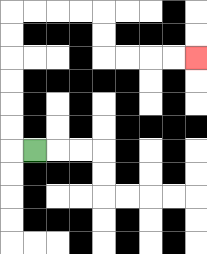{'start': '[1, 6]', 'end': '[8, 2]', 'path_directions': 'L,U,U,U,U,U,U,R,R,R,R,D,D,R,R,R,R', 'path_coordinates': '[[1, 6], [0, 6], [0, 5], [0, 4], [0, 3], [0, 2], [0, 1], [0, 0], [1, 0], [2, 0], [3, 0], [4, 0], [4, 1], [4, 2], [5, 2], [6, 2], [7, 2], [8, 2]]'}